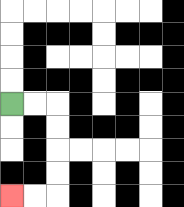{'start': '[0, 4]', 'end': '[0, 8]', 'path_directions': 'R,R,D,D,D,D,L,L', 'path_coordinates': '[[0, 4], [1, 4], [2, 4], [2, 5], [2, 6], [2, 7], [2, 8], [1, 8], [0, 8]]'}